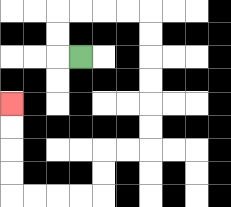{'start': '[3, 2]', 'end': '[0, 4]', 'path_directions': 'L,U,U,R,R,R,R,D,D,D,D,D,D,L,L,D,D,L,L,L,L,U,U,U,U', 'path_coordinates': '[[3, 2], [2, 2], [2, 1], [2, 0], [3, 0], [4, 0], [5, 0], [6, 0], [6, 1], [6, 2], [6, 3], [6, 4], [6, 5], [6, 6], [5, 6], [4, 6], [4, 7], [4, 8], [3, 8], [2, 8], [1, 8], [0, 8], [0, 7], [0, 6], [0, 5], [0, 4]]'}